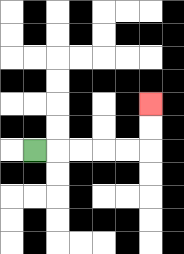{'start': '[1, 6]', 'end': '[6, 4]', 'path_directions': 'R,R,R,R,R,U,U', 'path_coordinates': '[[1, 6], [2, 6], [3, 6], [4, 6], [5, 6], [6, 6], [6, 5], [6, 4]]'}